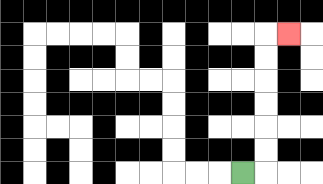{'start': '[10, 7]', 'end': '[12, 1]', 'path_directions': 'R,U,U,U,U,U,U,R', 'path_coordinates': '[[10, 7], [11, 7], [11, 6], [11, 5], [11, 4], [11, 3], [11, 2], [11, 1], [12, 1]]'}